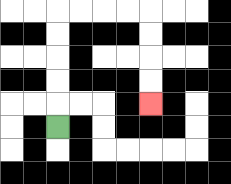{'start': '[2, 5]', 'end': '[6, 4]', 'path_directions': 'U,U,U,U,U,R,R,R,R,D,D,D,D', 'path_coordinates': '[[2, 5], [2, 4], [2, 3], [2, 2], [2, 1], [2, 0], [3, 0], [4, 0], [5, 0], [6, 0], [6, 1], [6, 2], [6, 3], [6, 4]]'}